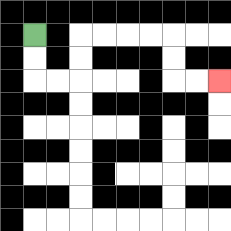{'start': '[1, 1]', 'end': '[9, 3]', 'path_directions': 'D,D,R,R,U,U,R,R,R,R,D,D,R,R', 'path_coordinates': '[[1, 1], [1, 2], [1, 3], [2, 3], [3, 3], [3, 2], [3, 1], [4, 1], [5, 1], [6, 1], [7, 1], [7, 2], [7, 3], [8, 3], [9, 3]]'}